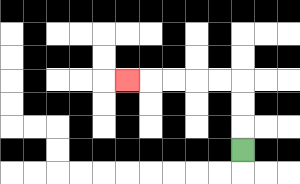{'start': '[10, 6]', 'end': '[5, 3]', 'path_directions': 'U,U,U,L,L,L,L,L', 'path_coordinates': '[[10, 6], [10, 5], [10, 4], [10, 3], [9, 3], [8, 3], [7, 3], [6, 3], [5, 3]]'}